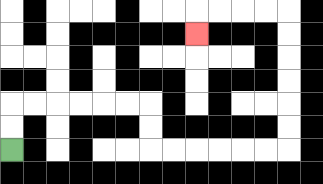{'start': '[0, 6]', 'end': '[8, 1]', 'path_directions': 'U,U,R,R,R,R,R,R,D,D,R,R,R,R,R,R,U,U,U,U,U,U,L,L,L,L,D', 'path_coordinates': '[[0, 6], [0, 5], [0, 4], [1, 4], [2, 4], [3, 4], [4, 4], [5, 4], [6, 4], [6, 5], [6, 6], [7, 6], [8, 6], [9, 6], [10, 6], [11, 6], [12, 6], [12, 5], [12, 4], [12, 3], [12, 2], [12, 1], [12, 0], [11, 0], [10, 0], [9, 0], [8, 0], [8, 1]]'}